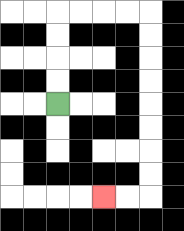{'start': '[2, 4]', 'end': '[4, 8]', 'path_directions': 'U,U,U,U,R,R,R,R,D,D,D,D,D,D,D,D,L,L', 'path_coordinates': '[[2, 4], [2, 3], [2, 2], [2, 1], [2, 0], [3, 0], [4, 0], [5, 0], [6, 0], [6, 1], [6, 2], [6, 3], [6, 4], [6, 5], [6, 6], [6, 7], [6, 8], [5, 8], [4, 8]]'}